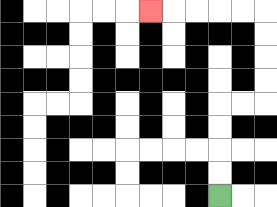{'start': '[9, 8]', 'end': '[6, 0]', 'path_directions': 'U,U,U,U,R,R,U,U,U,U,L,L,L,L,L', 'path_coordinates': '[[9, 8], [9, 7], [9, 6], [9, 5], [9, 4], [10, 4], [11, 4], [11, 3], [11, 2], [11, 1], [11, 0], [10, 0], [9, 0], [8, 0], [7, 0], [6, 0]]'}